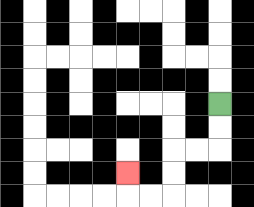{'start': '[9, 4]', 'end': '[5, 7]', 'path_directions': 'D,D,L,L,D,D,L,L,U', 'path_coordinates': '[[9, 4], [9, 5], [9, 6], [8, 6], [7, 6], [7, 7], [7, 8], [6, 8], [5, 8], [5, 7]]'}